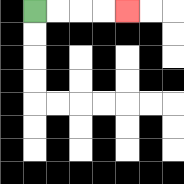{'start': '[1, 0]', 'end': '[5, 0]', 'path_directions': 'R,R,R,R', 'path_coordinates': '[[1, 0], [2, 0], [3, 0], [4, 0], [5, 0]]'}